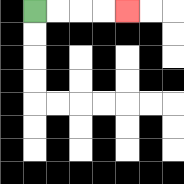{'start': '[1, 0]', 'end': '[5, 0]', 'path_directions': 'R,R,R,R', 'path_coordinates': '[[1, 0], [2, 0], [3, 0], [4, 0], [5, 0]]'}